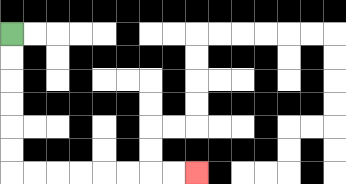{'start': '[0, 1]', 'end': '[8, 7]', 'path_directions': 'D,D,D,D,D,D,R,R,R,R,R,R,R,R', 'path_coordinates': '[[0, 1], [0, 2], [0, 3], [0, 4], [0, 5], [0, 6], [0, 7], [1, 7], [2, 7], [3, 7], [4, 7], [5, 7], [6, 7], [7, 7], [8, 7]]'}